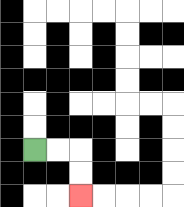{'start': '[1, 6]', 'end': '[3, 8]', 'path_directions': 'R,R,D,D', 'path_coordinates': '[[1, 6], [2, 6], [3, 6], [3, 7], [3, 8]]'}